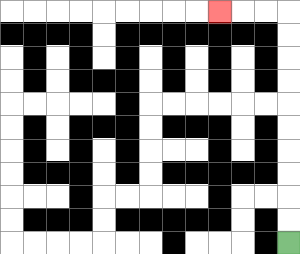{'start': '[12, 10]', 'end': '[9, 0]', 'path_directions': 'U,U,U,U,U,U,U,U,U,U,L,L,L', 'path_coordinates': '[[12, 10], [12, 9], [12, 8], [12, 7], [12, 6], [12, 5], [12, 4], [12, 3], [12, 2], [12, 1], [12, 0], [11, 0], [10, 0], [9, 0]]'}